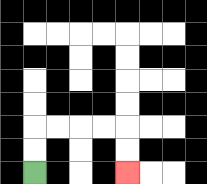{'start': '[1, 7]', 'end': '[5, 7]', 'path_directions': 'U,U,R,R,R,R,D,D', 'path_coordinates': '[[1, 7], [1, 6], [1, 5], [2, 5], [3, 5], [4, 5], [5, 5], [5, 6], [5, 7]]'}